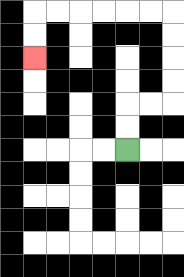{'start': '[5, 6]', 'end': '[1, 2]', 'path_directions': 'U,U,R,R,U,U,U,U,L,L,L,L,L,L,D,D', 'path_coordinates': '[[5, 6], [5, 5], [5, 4], [6, 4], [7, 4], [7, 3], [7, 2], [7, 1], [7, 0], [6, 0], [5, 0], [4, 0], [3, 0], [2, 0], [1, 0], [1, 1], [1, 2]]'}